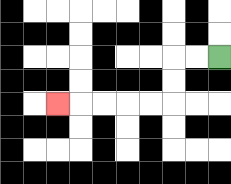{'start': '[9, 2]', 'end': '[2, 4]', 'path_directions': 'L,L,D,D,L,L,L,L,L', 'path_coordinates': '[[9, 2], [8, 2], [7, 2], [7, 3], [7, 4], [6, 4], [5, 4], [4, 4], [3, 4], [2, 4]]'}